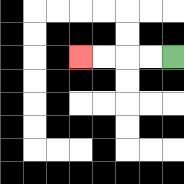{'start': '[7, 2]', 'end': '[3, 2]', 'path_directions': 'L,L,L,L', 'path_coordinates': '[[7, 2], [6, 2], [5, 2], [4, 2], [3, 2]]'}